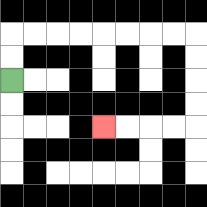{'start': '[0, 3]', 'end': '[4, 5]', 'path_directions': 'U,U,R,R,R,R,R,R,R,R,D,D,D,D,L,L,L,L', 'path_coordinates': '[[0, 3], [0, 2], [0, 1], [1, 1], [2, 1], [3, 1], [4, 1], [5, 1], [6, 1], [7, 1], [8, 1], [8, 2], [8, 3], [8, 4], [8, 5], [7, 5], [6, 5], [5, 5], [4, 5]]'}